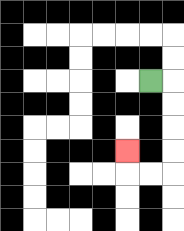{'start': '[6, 3]', 'end': '[5, 6]', 'path_directions': 'R,D,D,D,D,L,L,U', 'path_coordinates': '[[6, 3], [7, 3], [7, 4], [7, 5], [7, 6], [7, 7], [6, 7], [5, 7], [5, 6]]'}